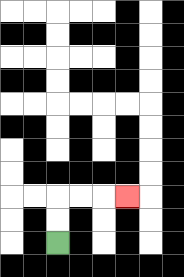{'start': '[2, 10]', 'end': '[5, 8]', 'path_directions': 'U,U,R,R,R', 'path_coordinates': '[[2, 10], [2, 9], [2, 8], [3, 8], [4, 8], [5, 8]]'}